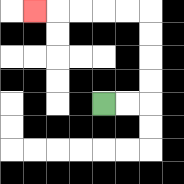{'start': '[4, 4]', 'end': '[1, 0]', 'path_directions': 'R,R,U,U,U,U,L,L,L,L,L', 'path_coordinates': '[[4, 4], [5, 4], [6, 4], [6, 3], [6, 2], [6, 1], [6, 0], [5, 0], [4, 0], [3, 0], [2, 0], [1, 0]]'}